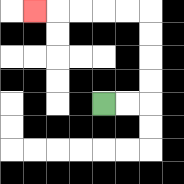{'start': '[4, 4]', 'end': '[1, 0]', 'path_directions': 'R,R,U,U,U,U,L,L,L,L,L', 'path_coordinates': '[[4, 4], [5, 4], [6, 4], [6, 3], [6, 2], [6, 1], [6, 0], [5, 0], [4, 0], [3, 0], [2, 0], [1, 0]]'}